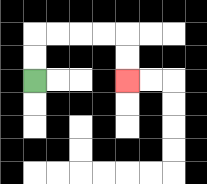{'start': '[1, 3]', 'end': '[5, 3]', 'path_directions': 'U,U,R,R,R,R,D,D', 'path_coordinates': '[[1, 3], [1, 2], [1, 1], [2, 1], [3, 1], [4, 1], [5, 1], [5, 2], [5, 3]]'}